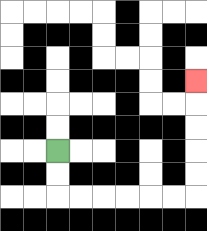{'start': '[2, 6]', 'end': '[8, 3]', 'path_directions': 'D,D,R,R,R,R,R,R,U,U,U,U,U', 'path_coordinates': '[[2, 6], [2, 7], [2, 8], [3, 8], [4, 8], [5, 8], [6, 8], [7, 8], [8, 8], [8, 7], [8, 6], [8, 5], [8, 4], [8, 3]]'}